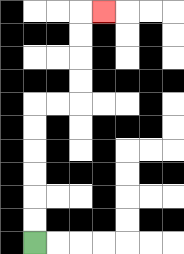{'start': '[1, 10]', 'end': '[4, 0]', 'path_directions': 'U,U,U,U,U,U,R,R,U,U,U,U,R', 'path_coordinates': '[[1, 10], [1, 9], [1, 8], [1, 7], [1, 6], [1, 5], [1, 4], [2, 4], [3, 4], [3, 3], [3, 2], [3, 1], [3, 0], [4, 0]]'}